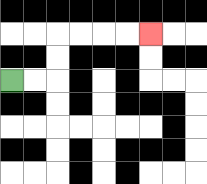{'start': '[0, 3]', 'end': '[6, 1]', 'path_directions': 'R,R,U,U,R,R,R,R', 'path_coordinates': '[[0, 3], [1, 3], [2, 3], [2, 2], [2, 1], [3, 1], [4, 1], [5, 1], [6, 1]]'}